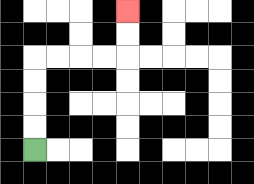{'start': '[1, 6]', 'end': '[5, 0]', 'path_directions': 'U,U,U,U,R,R,R,R,U,U', 'path_coordinates': '[[1, 6], [1, 5], [1, 4], [1, 3], [1, 2], [2, 2], [3, 2], [4, 2], [5, 2], [5, 1], [5, 0]]'}